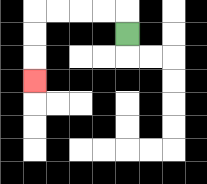{'start': '[5, 1]', 'end': '[1, 3]', 'path_directions': 'U,L,L,L,L,D,D,D', 'path_coordinates': '[[5, 1], [5, 0], [4, 0], [3, 0], [2, 0], [1, 0], [1, 1], [1, 2], [1, 3]]'}